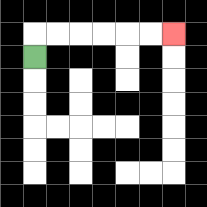{'start': '[1, 2]', 'end': '[7, 1]', 'path_directions': 'U,R,R,R,R,R,R', 'path_coordinates': '[[1, 2], [1, 1], [2, 1], [3, 1], [4, 1], [5, 1], [6, 1], [7, 1]]'}